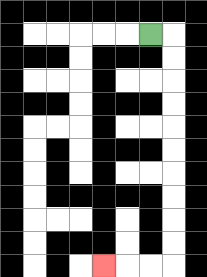{'start': '[6, 1]', 'end': '[4, 11]', 'path_directions': 'R,D,D,D,D,D,D,D,D,D,D,L,L,L', 'path_coordinates': '[[6, 1], [7, 1], [7, 2], [7, 3], [7, 4], [7, 5], [7, 6], [7, 7], [7, 8], [7, 9], [7, 10], [7, 11], [6, 11], [5, 11], [4, 11]]'}